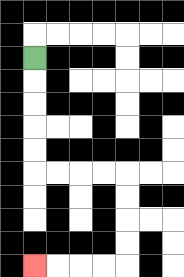{'start': '[1, 2]', 'end': '[1, 11]', 'path_directions': 'D,D,D,D,D,R,R,R,R,D,D,D,D,L,L,L,L', 'path_coordinates': '[[1, 2], [1, 3], [1, 4], [1, 5], [1, 6], [1, 7], [2, 7], [3, 7], [4, 7], [5, 7], [5, 8], [5, 9], [5, 10], [5, 11], [4, 11], [3, 11], [2, 11], [1, 11]]'}